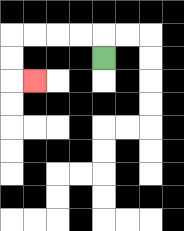{'start': '[4, 2]', 'end': '[1, 3]', 'path_directions': 'U,L,L,L,L,D,D,R', 'path_coordinates': '[[4, 2], [4, 1], [3, 1], [2, 1], [1, 1], [0, 1], [0, 2], [0, 3], [1, 3]]'}